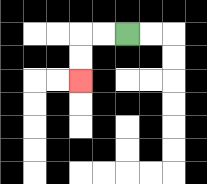{'start': '[5, 1]', 'end': '[3, 3]', 'path_directions': 'L,L,D,D', 'path_coordinates': '[[5, 1], [4, 1], [3, 1], [3, 2], [3, 3]]'}